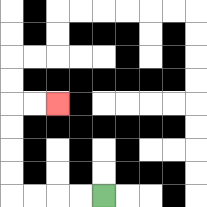{'start': '[4, 8]', 'end': '[2, 4]', 'path_directions': 'L,L,L,L,U,U,U,U,R,R', 'path_coordinates': '[[4, 8], [3, 8], [2, 8], [1, 8], [0, 8], [0, 7], [0, 6], [0, 5], [0, 4], [1, 4], [2, 4]]'}